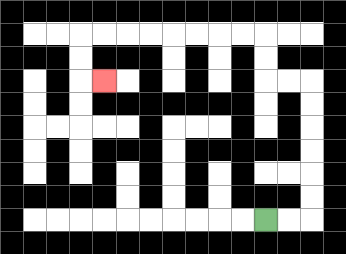{'start': '[11, 9]', 'end': '[4, 3]', 'path_directions': 'R,R,U,U,U,U,U,U,L,L,U,U,L,L,L,L,L,L,L,L,D,D,R', 'path_coordinates': '[[11, 9], [12, 9], [13, 9], [13, 8], [13, 7], [13, 6], [13, 5], [13, 4], [13, 3], [12, 3], [11, 3], [11, 2], [11, 1], [10, 1], [9, 1], [8, 1], [7, 1], [6, 1], [5, 1], [4, 1], [3, 1], [3, 2], [3, 3], [4, 3]]'}